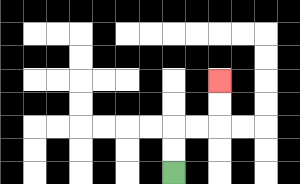{'start': '[7, 7]', 'end': '[9, 3]', 'path_directions': 'U,U,R,R,U,U', 'path_coordinates': '[[7, 7], [7, 6], [7, 5], [8, 5], [9, 5], [9, 4], [9, 3]]'}